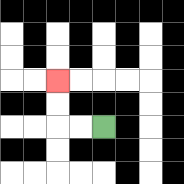{'start': '[4, 5]', 'end': '[2, 3]', 'path_directions': 'L,L,U,U', 'path_coordinates': '[[4, 5], [3, 5], [2, 5], [2, 4], [2, 3]]'}